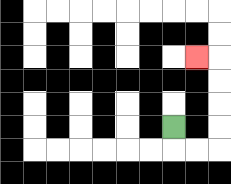{'start': '[7, 5]', 'end': '[8, 2]', 'path_directions': 'D,R,R,U,U,U,U,L', 'path_coordinates': '[[7, 5], [7, 6], [8, 6], [9, 6], [9, 5], [9, 4], [9, 3], [9, 2], [8, 2]]'}